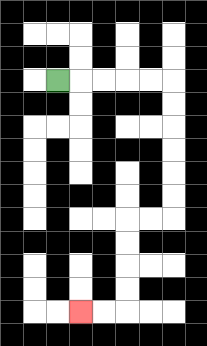{'start': '[2, 3]', 'end': '[3, 13]', 'path_directions': 'R,R,R,R,R,D,D,D,D,D,D,L,L,D,D,D,D,L,L', 'path_coordinates': '[[2, 3], [3, 3], [4, 3], [5, 3], [6, 3], [7, 3], [7, 4], [7, 5], [7, 6], [7, 7], [7, 8], [7, 9], [6, 9], [5, 9], [5, 10], [5, 11], [5, 12], [5, 13], [4, 13], [3, 13]]'}